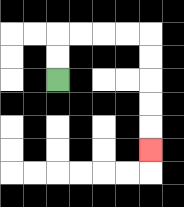{'start': '[2, 3]', 'end': '[6, 6]', 'path_directions': 'U,U,R,R,R,R,D,D,D,D,D', 'path_coordinates': '[[2, 3], [2, 2], [2, 1], [3, 1], [4, 1], [5, 1], [6, 1], [6, 2], [6, 3], [6, 4], [6, 5], [6, 6]]'}